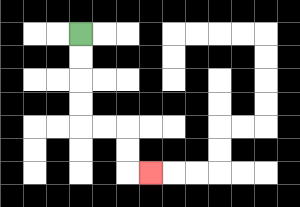{'start': '[3, 1]', 'end': '[6, 7]', 'path_directions': 'D,D,D,D,R,R,D,D,R', 'path_coordinates': '[[3, 1], [3, 2], [3, 3], [3, 4], [3, 5], [4, 5], [5, 5], [5, 6], [5, 7], [6, 7]]'}